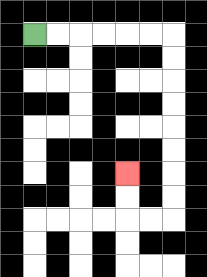{'start': '[1, 1]', 'end': '[5, 7]', 'path_directions': 'R,R,R,R,R,R,D,D,D,D,D,D,D,D,L,L,U,U', 'path_coordinates': '[[1, 1], [2, 1], [3, 1], [4, 1], [5, 1], [6, 1], [7, 1], [7, 2], [7, 3], [7, 4], [7, 5], [7, 6], [7, 7], [7, 8], [7, 9], [6, 9], [5, 9], [5, 8], [5, 7]]'}